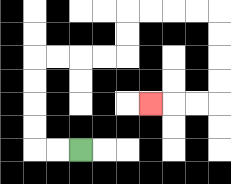{'start': '[3, 6]', 'end': '[6, 4]', 'path_directions': 'L,L,U,U,U,U,R,R,R,R,U,U,R,R,R,R,D,D,D,D,L,L,L', 'path_coordinates': '[[3, 6], [2, 6], [1, 6], [1, 5], [1, 4], [1, 3], [1, 2], [2, 2], [3, 2], [4, 2], [5, 2], [5, 1], [5, 0], [6, 0], [7, 0], [8, 0], [9, 0], [9, 1], [9, 2], [9, 3], [9, 4], [8, 4], [7, 4], [6, 4]]'}